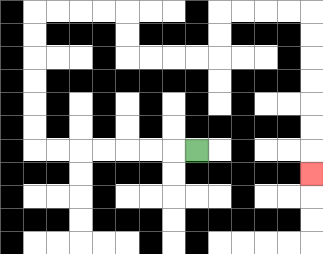{'start': '[8, 6]', 'end': '[13, 7]', 'path_directions': 'L,L,L,L,L,L,L,U,U,U,U,U,U,R,R,R,R,D,D,R,R,R,R,U,U,R,R,R,R,D,D,D,D,D,D,D', 'path_coordinates': '[[8, 6], [7, 6], [6, 6], [5, 6], [4, 6], [3, 6], [2, 6], [1, 6], [1, 5], [1, 4], [1, 3], [1, 2], [1, 1], [1, 0], [2, 0], [3, 0], [4, 0], [5, 0], [5, 1], [5, 2], [6, 2], [7, 2], [8, 2], [9, 2], [9, 1], [9, 0], [10, 0], [11, 0], [12, 0], [13, 0], [13, 1], [13, 2], [13, 3], [13, 4], [13, 5], [13, 6], [13, 7]]'}